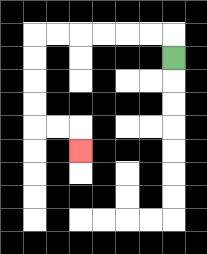{'start': '[7, 2]', 'end': '[3, 6]', 'path_directions': 'U,L,L,L,L,L,L,D,D,D,D,R,R,D', 'path_coordinates': '[[7, 2], [7, 1], [6, 1], [5, 1], [4, 1], [3, 1], [2, 1], [1, 1], [1, 2], [1, 3], [1, 4], [1, 5], [2, 5], [3, 5], [3, 6]]'}